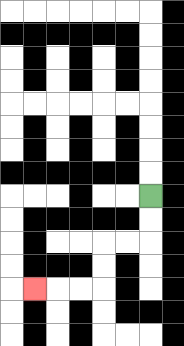{'start': '[6, 8]', 'end': '[1, 12]', 'path_directions': 'D,D,L,L,D,D,L,L,L', 'path_coordinates': '[[6, 8], [6, 9], [6, 10], [5, 10], [4, 10], [4, 11], [4, 12], [3, 12], [2, 12], [1, 12]]'}